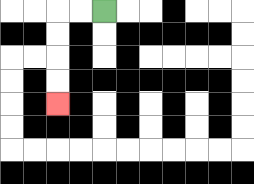{'start': '[4, 0]', 'end': '[2, 4]', 'path_directions': 'L,L,D,D,D,D', 'path_coordinates': '[[4, 0], [3, 0], [2, 0], [2, 1], [2, 2], [2, 3], [2, 4]]'}